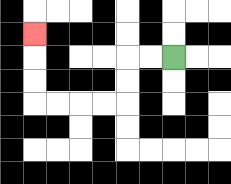{'start': '[7, 2]', 'end': '[1, 1]', 'path_directions': 'L,L,D,D,L,L,L,L,U,U,U', 'path_coordinates': '[[7, 2], [6, 2], [5, 2], [5, 3], [5, 4], [4, 4], [3, 4], [2, 4], [1, 4], [1, 3], [1, 2], [1, 1]]'}